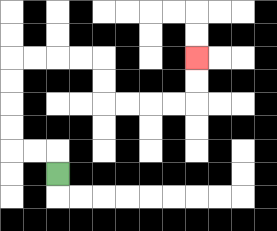{'start': '[2, 7]', 'end': '[8, 2]', 'path_directions': 'U,L,L,U,U,U,U,R,R,R,R,D,D,R,R,R,R,U,U', 'path_coordinates': '[[2, 7], [2, 6], [1, 6], [0, 6], [0, 5], [0, 4], [0, 3], [0, 2], [1, 2], [2, 2], [3, 2], [4, 2], [4, 3], [4, 4], [5, 4], [6, 4], [7, 4], [8, 4], [8, 3], [8, 2]]'}